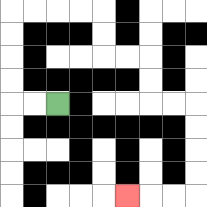{'start': '[2, 4]', 'end': '[5, 8]', 'path_directions': 'L,L,U,U,U,U,R,R,R,R,D,D,R,R,D,D,R,R,D,D,D,D,L,L,L', 'path_coordinates': '[[2, 4], [1, 4], [0, 4], [0, 3], [0, 2], [0, 1], [0, 0], [1, 0], [2, 0], [3, 0], [4, 0], [4, 1], [4, 2], [5, 2], [6, 2], [6, 3], [6, 4], [7, 4], [8, 4], [8, 5], [8, 6], [8, 7], [8, 8], [7, 8], [6, 8], [5, 8]]'}